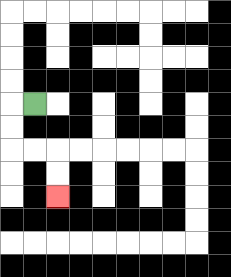{'start': '[1, 4]', 'end': '[2, 8]', 'path_directions': 'L,D,D,R,R,D,D', 'path_coordinates': '[[1, 4], [0, 4], [0, 5], [0, 6], [1, 6], [2, 6], [2, 7], [2, 8]]'}